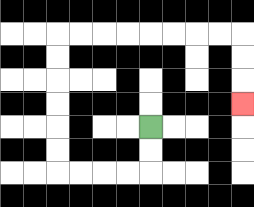{'start': '[6, 5]', 'end': '[10, 4]', 'path_directions': 'D,D,L,L,L,L,U,U,U,U,U,U,R,R,R,R,R,R,R,R,D,D,D', 'path_coordinates': '[[6, 5], [6, 6], [6, 7], [5, 7], [4, 7], [3, 7], [2, 7], [2, 6], [2, 5], [2, 4], [2, 3], [2, 2], [2, 1], [3, 1], [4, 1], [5, 1], [6, 1], [7, 1], [8, 1], [9, 1], [10, 1], [10, 2], [10, 3], [10, 4]]'}